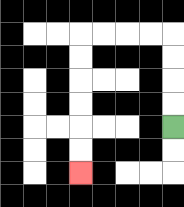{'start': '[7, 5]', 'end': '[3, 7]', 'path_directions': 'U,U,U,U,L,L,L,L,D,D,D,D,D,D', 'path_coordinates': '[[7, 5], [7, 4], [7, 3], [7, 2], [7, 1], [6, 1], [5, 1], [4, 1], [3, 1], [3, 2], [3, 3], [3, 4], [3, 5], [3, 6], [3, 7]]'}